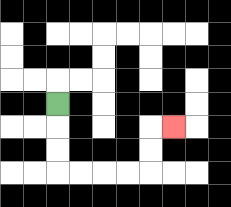{'start': '[2, 4]', 'end': '[7, 5]', 'path_directions': 'D,D,D,R,R,R,R,U,U,R', 'path_coordinates': '[[2, 4], [2, 5], [2, 6], [2, 7], [3, 7], [4, 7], [5, 7], [6, 7], [6, 6], [6, 5], [7, 5]]'}